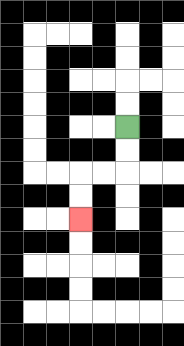{'start': '[5, 5]', 'end': '[3, 9]', 'path_directions': 'D,D,L,L,D,D', 'path_coordinates': '[[5, 5], [5, 6], [5, 7], [4, 7], [3, 7], [3, 8], [3, 9]]'}